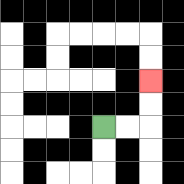{'start': '[4, 5]', 'end': '[6, 3]', 'path_directions': 'R,R,U,U', 'path_coordinates': '[[4, 5], [5, 5], [6, 5], [6, 4], [6, 3]]'}